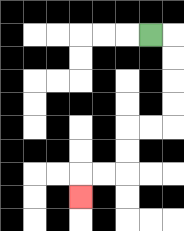{'start': '[6, 1]', 'end': '[3, 8]', 'path_directions': 'R,D,D,D,D,L,L,D,D,L,L,D', 'path_coordinates': '[[6, 1], [7, 1], [7, 2], [7, 3], [7, 4], [7, 5], [6, 5], [5, 5], [5, 6], [5, 7], [4, 7], [3, 7], [3, 8]]'}